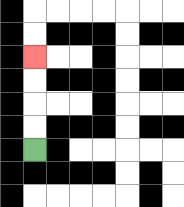{'start': '[1, 6]', 'end': '[1, 2]', 'path_directions': 'U,U,U,U', 'path_coordinates': '[[1, 6], [1, 5], [1, 4], [1, 3], [1, 2]]'}